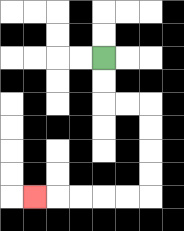{'start': '[4, 2]', 'end': '[1, 8]', 'path_directions': 'D,D,R,R,D,D,D,D,L,L,L,L,L', 'path_coordinates': '[[4, 2], [4, 3], [4, 4], [5, 4], [6, 4], [6, 5], [6, 6], [6, 7], [6, 8], [5, 8], [4, 8], [3, 8], [2, 8], [1, 8]]'}